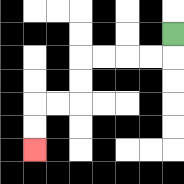{'start': '[7, 1]', 'end': '[1, 6]', 'path_directions': 'D,L,L,L,L,D,D,L,L,D,D', 'path_coordinates': '[[7, 1], [7, 2], [6, 2], [5, 2], [4, 2], [3, 2], [3, 3], [3, 4], [2, 4], [1, 4], [1, 5], [1, 6]]'}